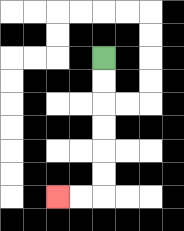{'start': '[4, 2]', 'end': '[2, 8]', 'path_directions': 'D,D,D,D,D,D,L,L', 'path_coordinates': '[[4, 2], [4, 3], [4, 4], [4, 5], [4, 6], [4, 7], [4, 8], [3, 8], [2, 8]]'}